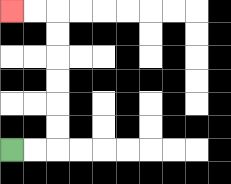{'start': '[0, 6]', 'end': '[0, 0]', 'path_directions': 'R,R,U,U,U,U,U,U,L,L', 'path_coordinates': '[[0, 6], [1, 6], [2, 6], [2, 5], [2, 4], [2, 3], [2, 2], [2, 1], [2, 0], [1, 0], [0, 0]]'}